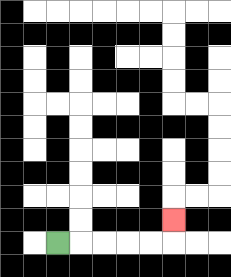{'start': '[2, 10]', 'end': '[7, 9]', 'path_directions': 'R,R,R,R,R,U', 'path_coordinates': '[[2, 10], [3, 10], [4, 10], [5, 10], [6, 10], [7, 10], [7, 9]]'}